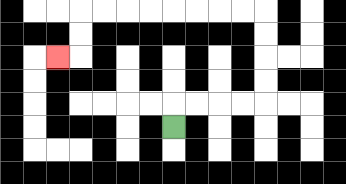{'start': '[7, 5]', 'end': '[2, 2]', 'path_directions': 'U,R,R,R,R,U,U,U,U,L,L,L,L,L,L,L,L,D,D,L', 'path_coordinates': '[[7, 5], [7, 4], [8, 4], [9, 4], [10, 4], [11, 4], [11, 3], [11, 2], [11, 1], [11, 0], [10, 0], [9, 0], [8, 0], [7, 0], [6, 0], [5, 0], [4, 0], [3, 0], [3, 1], [3, 2], [2, 2]]'}